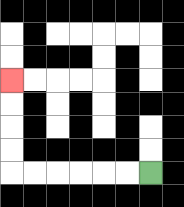{'start': '[6, 7]', 'end': '[0, 3]', 'path_directions': 'L,L,L,L,L,L,U,U,U,U', 'path_coordinates': '[[6, 7], [5, 7], [4, 7], [3, 7], [2, 7], [1, 7], [0, 7], [0, 6], [0, 5], [0, 4], [0, 3]]'}